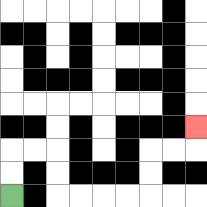{'start': '[0, 8]', 'end': '[8, 5]', 'path_directions': 'U,U,R,R,D,D,R,R,R,R,U,U,R,R,U', 'path_coordinates': '[[0, 8], [0, 7], [0, 6], [1, 6], [2, 6], [2, 7], [2, 8], [3, 8], [4, 8], [5, 8], [6, 8], [6, 7], [6, 6], [7, 6], [8, 6], [8, 5]]'}